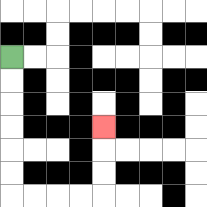{'start': '[0, 2]', 'end': '[4, 5]', 'path_directions': 'D,D,D,D,D,D,R,R,R,R,U,U,U', 'path_coordinates': '[[0, 2], [0, 3], [0, 4], [0, 5], [0, 6], [0, 7], [0, 8], [1, 8], [2, 8], [3, 8], [4, 8], [4, 7], [4, 6], [4, 5]]'}